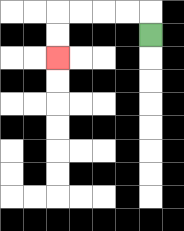{'start': '[6, 1]', 'end': '[2, 2]', 'path_directions': 'U,L,L,L,L,D,D', 'path_coordinates': '[[6, 1], [6, 0], [5, 0], [4, 0], [3, 0], [2, 0], [2, 1], [2, 2]]'}